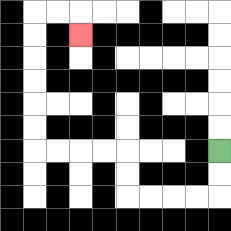{'start': '[9, 6]', 'end': '[3, 1]', 'path_directions': 'D,D,L,L,L,L,U,U,L,L,L,L,U,U,U,U,U,U,R,R,D', 'path_coordinates': '[[9, 6], [9, 7], [9, 8], [8, 8], [7, 8], [6, 8], [5, 8], [5, 7], [5, 6], [4, 6], [3, 6], [2, 6], [1, 6], [1, 5], [1, 4], [1, 3], [1, 2], [1, 1], [1, 0], [2, 0], [3, 0], [3, 1]]'}